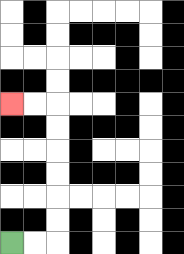{'start': '[0, 10]', 'end': '[0, 4]', 'path_directions': 'R,R,U,U,U,U,U,U,L,L', 'path_coordinates': '[[0, 10], [1, 10], [2, 10], [2, 9], [2, 8], [2, 7], [2, 6], [2, 5], [2, 4], [1, 4], [0, 4]]'}